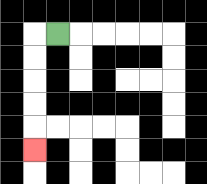{'start': '[2, 1]', 'end': '[1, 6]', 'path_directions': 'L,D,D,D,D,D', 'path_coordinates': '[[2, 1], [1, 1], [1, 2], [1, 3], [1, 4], [1, 5], [1, 6]]'}